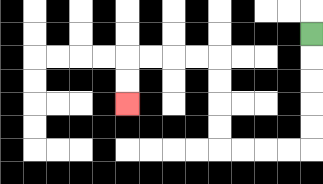{'start': '[13, 1]', 'end': '[5, 4]', 'path_directions': 'D,D,D,D,D,L,L,L,L,U,U,U,U,L,L,L,L,D,D', 'path_coordinates': '[[13, 1], [13, 2], [13, 3], [13, 4], [13, 5], [13, 6], [12, 6], [11, 6], [10, 6], [9, 6], [9, 5], [9, 4], [9, 3], [9, 2], [8, 2], [7, 2], [6, 2], [5, 2], [5, 3], [5, 4]]'}